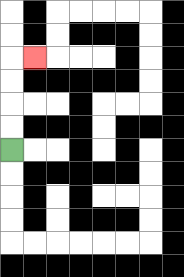{'start': '[0, 6]', 'end': '[1, 2]', 'path_directions': 'U,U,U,U,R', 'path_coordinates': '[[0, 6], [0, 5], [0, 4], [0, 3], [0, 2], [1, 2]]'}